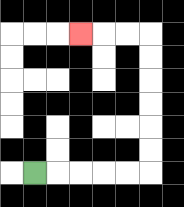{'start': '[1, 7]', 'end': '[3, 1]', 'path_directions': 'R,R,R,R,R,U,U,U,U,U,U,L,L,L', 'path_coordinates': '[[1, 7], [2, 7], [3, 7], [4, 7], [5, 7], [6, 7], [6, 6], [6, 5], [6, 4], [6, 3], [6, 2], [6, 1], [5, 1], [4, 1], [3, 1]]'}